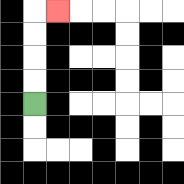{'start': '[1, 4]', 'end': '[2, 0]', 'path_directions': 'U,U,U,U,R', 'path_coordinates': '[[1, 4], [1, 3], [1, 2], [1, 1], [1, 0], [2, 0]]'}